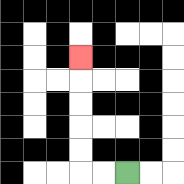{'start': '[5, 7]', 'end': '[3, 2]', 'path_directions': 'L,L,U,U,U,U,U', 'path_coordinates': '[[5, 7], [4, 7], [3, 7], [3, 6], [3, 5], [3, 4], [3, 3], [3, 2]]'}